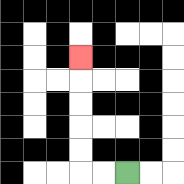{'start': '[5, 7]', 'end': '[3, 2]', 'path_directions': 'L,L,U,U,U,U,U', 'path_coordinates': '[[5, 7], [4, 7], [3, 7], [3, 6], [3, 5], [3, 4], [3, 3], [3, 2]]'}